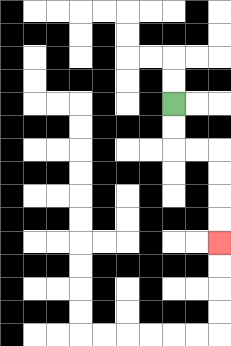{'start': '[7, 4]', 'end': '[9, 10]', 'path_directions': 'D,D,R,R,D,D,D,D', 'path_coordinates': '[[7, 4], [7, 5], [7, 6], [8, 6], [9, 6], [9, 7], [9, 8], [9, 9], [9, 10]]'}